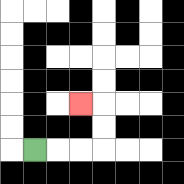{'start': '[1, 6]', 'end': '[3, 4]', 'path_directions': 'R,R,R,U,U,L', 'path_coordinates': '[[1, 6], [2, 6], [3, 6], [4, 6], [4, 5], [4, 4], [3, 4]]'}